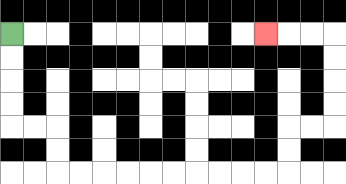{'start': '[0, 1]', 'end': '[11, 1]', 'path_directions': 'D,D,D,D,R,R,D,D,R,R,R,R,R,R,R,R,R,R,U,U,R,R,U,U,U,U,L,L,L', 'path_coordinates': '[[0, 1], [0, 2], [0, 3], [0, 4], [0, 5], [1, 5], [2, 5], [2, 6], [2, 7], [3, 7], [4, 7], [5, 7], [6, 7], [7, 7], [8, 7], [9, 7], [10, 7], [11, 7], [12, 7], [12, 6], [12, 5], [13, 5], [14, 5], [14, 4], [14, 3], [14, 2], [14, 1], [13, 1], [12, 1], [11, 1]]'}